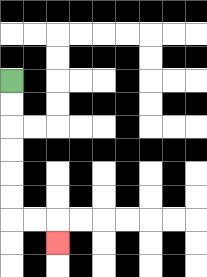{'start': '[0, 3]', 'end': '[2, 10]', 'path_directions': 'D,D,D,D,D,D,R,R,D', 'path_coordinates': '[[0, 3], [0, 4], [0, 5], [0, 6], [0, 7], [0, 8], [0, 9], [1, 9], [2, 9], [2, 10]]'}